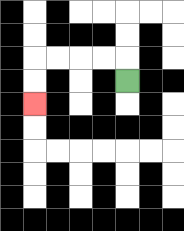{'start': '[5, 3]', 'end': '[1, 4]', 'path_directions': 'U,L,L,L,L,D,D', 'path_coordinates': '[[5, 3], [5, 2], [4, 2], [3, 2], [2, 2], [1, 2], [1, 3], [1, 4]]'}